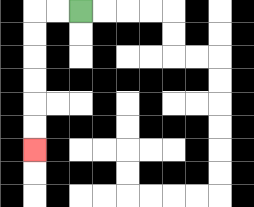{'start': '[3, 0]', 'end': '[1, 6]', 'path_directions': 'L,L,D,D,D,D,D,D', 'path_coordinates': '[[3, 0], [2, 0], [1, 0], [1, 1], [1, 2], [1, 3], [1, 4], [1, 5], [1, 6]]'}